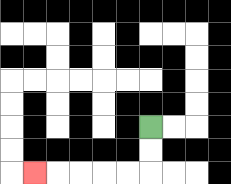{'start': '[6, 5]', 'end': '[1, 7]', 'path_directions': 'D,D,L,L,L,L,L', 'path_coordinates': '[[6, 5], [6, 6], [6, 7], [5, 7], [4, 7], [3, 7], [2, 7], [1, 7]]'}